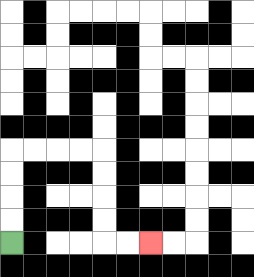{'start': '[0, 10]', 'end': '[6, 10]', 'path_directions': 'U,U,U,U,R,R,R,R,D,D,D,D,R,R', 'path_coordinates': '[[0, 10], [0, 9], [0, 8], [0, 7], [0, 6], [1, 6], [2, 6], [3, 6], [4, 6], [4, 7], [4, 8], [4, 9], [4, 10], [5, 10], [6, 10]]'}